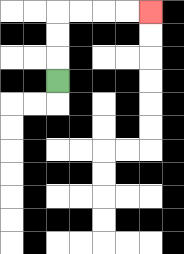{'start': '[2, 3]', 'end': '[6, 0]', 'path_directions': 'U,U,U,R,R,R,R', 'path_coordinates': '[[2, 3], [2, 2], [2, 1], [2, 0], [3, 0], [4, 0], [5, 0], [6, 0]]'}